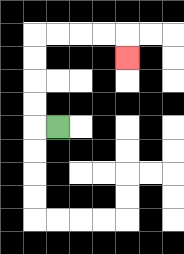{'start': '[2, 5]', 'end': '[5, 2]', 'path_directions': 'L,U,U,U,U,R,R,R,R,D', 'path_coordinates': '[[2, 5], [1, 5], [1, 4], [1, 3], [1, 2], [1, 1], [2, 1], [3, 1], [4, 1], [5, 1], [5, 2]]'}